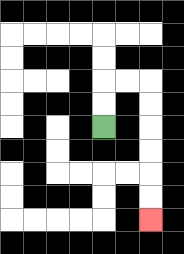{'start': '[4, 5]', 'end': '[6, 9]', 'path_directions': 'U,U,R,R,D,D,D,D,D,D', 'path_coordinates': '[[4, 5], [4, 4], [4, 3], [5, 3], [6, 3], [6, 4], [6, 5], [6, 6], [6, 7], [6, 8], [6, 9]]'}